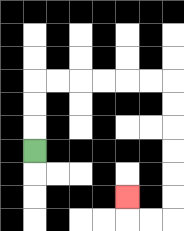{'start': '[1, 6]', 'end': '[5, 8]', 'path_directions': 'U,U,U,R,R,R,R,R,R,D,D,D,D,D,D,L,L,U', 'path_coordinates': '[[1, 6], [1, 5], [1, 4], [1, 3], [2, 3], [3, 3], [4, 3], [5, 3], [6, 3], [7, 3], [7, 4], [7, 5], [7, 6], [7, 7], [7, 8], [7, 9], [6, 9], [5, 9], [5, 8]]'}